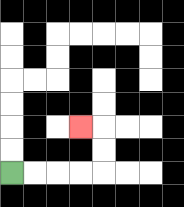{'start': '[0, 7]', 'end': '[3, 5]', 'path_directions': 'R,R,R,R,U,U,L', 'path_coordinates': '[[0, 7], [1, 7], [2, 7], [3, 7], [4, 7], [4, 6], [4, 5], [3, 5]]'}